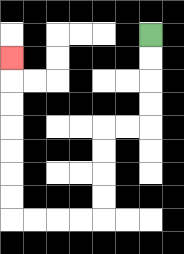{'start': '[6, 1]', 'end': '[0, 2]', 'path_directions': 'D,D,D,D,L,L,D,D,D,D,L,L,L,L,U,U,U,U,U,U,U', 'path_coordinates': '[[6, 1], [6, 2], [6, 3], [6, 4], [6, 5], [5, 5], [4, 5], [4, 6], [4, 7], [4, 8], [4, 9], [3, 9], [2, 9], [1, 9], [0, 9], [0, 8], [0, 7], [0, 6], [0, 5], [0, 4], [0, 3], [0, 2]]'}